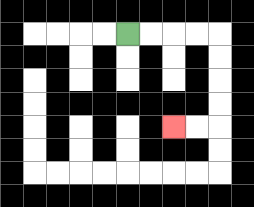{'start': '[5, 1]', 'end': '[7, 5]', 'path_directions': 'R,R,R,R,D,D,D,D,L,L', 'path_coordinates': '[[5, 1], [6, 1], [7, 1], [8, 1], [9, 1], [9, 2], [9, 3], [9, 4], [9, 5], [8, 5], [7, 5]]'}